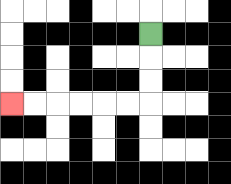{'start': '[6, 1]', 'end': '[0, 4]', 'path_directions': 'D,D,D,L,L,L,L,L,L', 'path_coordinates': '[[6, 1], [6, 2], [6, 3], [6, 4], [5, 4], [4, 4], [3, 4], [2, 4], [1, 4], [0, 4]]'}